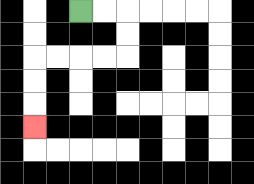{'start': '[3, 0]', 'end': '[1, 5]', 'path_directions': 'R,R,D,D,L,L,L,L,D,D,D', 'path_coordinates': '[[3, 0], [4, 0], [5, 0], [5, 1], [5, 2], [4, 2], [3, 2], [2, 2], [1, 2], [1, 3], [1, 4], [1, 5]]'}